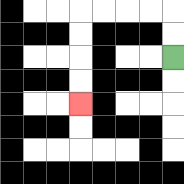{'start': '[7, 2]', 'end': '[3, 4]', 'path_directions': 'U,U,L,L,L,L,D,D,D,D', 'path_coordinates': '[[7, 2], [7, 1], [7, 0], [6, 0], [5, 0], [4, 0], [3, 0], [3, 1], [3, 2], [3, 3], [3, 4]]'}